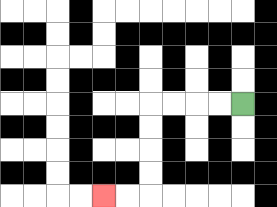{'start': '[10, 4]', 'end': '[4, 8]', 'path_directions': 'L,L,L,L,D,D,D,D,L,L', 'path_coordinates': '[[10, 4], [9, 4], [8, 4], [7, 4], [6, 4], [6, 5], [6, 6], [6, 7], [6, 8], [5, 8], [4, 8]]'}